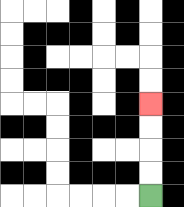{'start': '[6, 8]', 'end': '[6, 4]', 'path_directions': 'U,U,U,U', 'path_coordinates': '[[6, 8], [6, 7], [6, 6], [6, 5], [6, 4]]'}